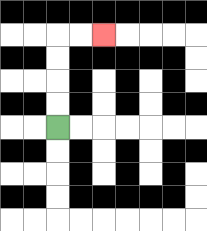{'start': '[2, 5]', 'end': '[4, 1]', 'path_directions': 'U,U,U,U,R,R', 'path_coordinates': '[[2, 5], [2, 4], [2, 3], [2, 2], [2, 1], [3, 1], [4, 1]]'}